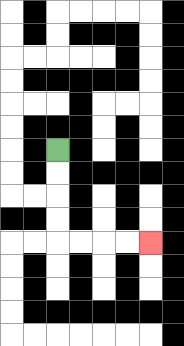{'start': '[2, 6]', 'end': '[6, 10]', 'path_directions': 'D,D,D,D,R,R,R,R', 'path_coordinates': '[[2, 6], [2, 7], [2, 8], [2, 9], [2, 10], [3, 10], [4, 10], [5, 10], [6, 10]]'}